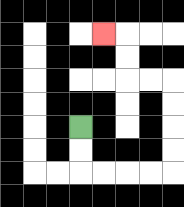{'start': '[3, 5]', 'end': '[4, 1]', 'path_directions': 'D,D,R,R,R,R,U,U,U,U,L,L,U,U,L', 'path_coordinates': '[[3, 5], [3, 6], [3, 7], [4, 7], [5, 7], [6, 7], [7, 7], [7, 6], [7, 5], [7, 4], [7, 3], [6, 3], [5, 3], [5, 2], [5, 1], [4, 1]]'}